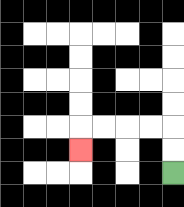{'start': '[7, 7]', 'end': '[3, 6]', 'path_directions': 'U,U,L,L,L,L,D', 'path_coordinates': '[[7, 7], [7, 6], [7, 5], [6, 5], [5, 5], [4, 5], [3, 5], [3, 6]]'}